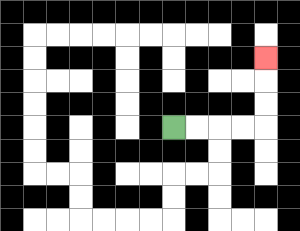{'start': '[7, 5]', 'end': '[11, 2]', 'path_directions': 'R,R,R,R,U,U,U', 'path_coordinates': '[[7, 5], [8, 5], [9, 5], [10, 5], [11, 5], [11, 4], [11, 3], [11, 2]]'}